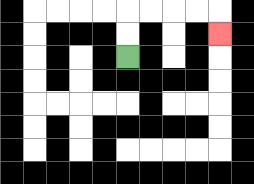{'start': '[5, 2]', 'end': '[9, 1]', 'path_directions': 'U,U,R,R,R,R,D', 'path_coordinates': '[[5, 2], [5, 1], [5, 0], [6, 0], [7, 0], [8, 0], [9, 0], [9, 1]]'}